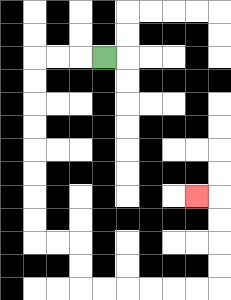{'start': '[4, 2]', 'end': '[8, 8]', 'path_directions': 'L,L,L,D,D,D,D,D,D,D,D,R,R,D,D,R,R,R,R,R,R,U,U,U,U,L', 'path_coordinates': '[[4, 2], [3, 2], [2, 2], [1, 2], [1, 3], [1, 4], [1, 5], [1, 6], [1, 7], [1, 8], [1, 9], [1, 10], [2, 10], [3, 10], [3, 11], [3, 12], [4, 12], [5, 12], [6, 12], [7, 12], [8, 12], [9, 12], [9, 11], [9, 10], [9, 9], [9, 8], [8, 8]]'}